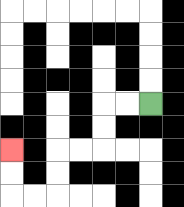{'start': '[6, 4]', 'end': '[0, 6]', 'path_directions': 'L,L,D,D,L,L,D,D,L,L,U,U', 'path_coordinates': '[[6, 4], [5, 4], [4, 4], [4, 5], [4, 6], [3, 6], [2, 6], [2, 7], [2, 8], [1, 8], [0, 8], [0, 7], [0, 6]]'}